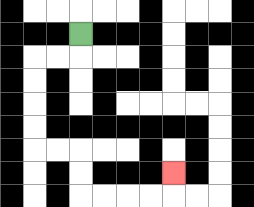{'start': '[3, 1]', 'end': '[7, 7]', 'path_directions': 'D,L,L,D,D,D,D,R,R,D,D,R,R,R,R,U', 'path_coordinates': '[[3, 1], [3, 2], [2, 2], [1, 2], [1, 3], [1, 4], [1, 5], [1, 6], [2, 6], [3, 6], [3, 7], [3, 8], [4, 8], [5, 8], [6, 8], [7, 8], [7, 7]]'}